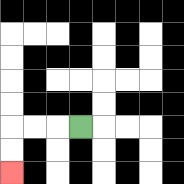{'start': '[3, 5]', 'end': '[0, 7]', 'path_directions': 'L,L,L,D,D', 'path_coordinates': '[[3, 5], [2, 5], [1, 5], [0, 5], [0, 6], [0, 7]]'}